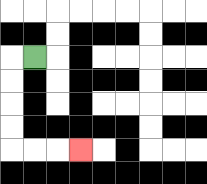{'start': '[1, 2]', 'end': '[3, 6]', 'path_directions': 'L,D,D,D,D,R,R,R', 'path_coordinates': '[[1, 2], [0, 2], [0, 3], [0, 4], [0, 5], [0, 6], [1, 6], [2, 6], [3, 6]]'}